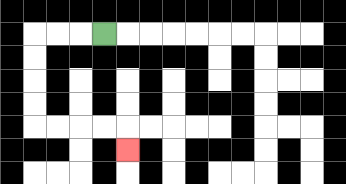{'start': '[4, 1]', 'end': '[5, 6]', 'path_directions': 'L,L,L,D,D,D,D,R,R,R,R,D', 'path_coordinates': '[[4, 1], [3, 1], [2, 1], [1, 1], [1, 2], [1, 3], [1, 4], [1, 5], [2, 5], [3, 5], [4, 5], [5, 5], [5, 6]]'}